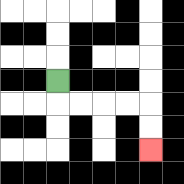{'start': '[2, 3]', 'end': '[6, 6]', 'path_directions': 'D,R,R,R,R,D,D', 'path_coordinates': '[[2, 3], [2, 4], [3, 4], [4, 4], [5, 4], [6, 4], [6, 5], [6, 6]]'}